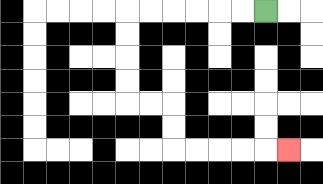{'start': '[11, 0]', 'end': '[12, 6]', 'path_directions': 'L,L,L,L,L,L,D,D,D,D,R,R,D,D,R,R,R,R,R', 'path_coordinates': '[[11, 0], [10, 0], [9, 0], [8, 0], [7, 0], [6, 0], [5, 0], [5, 1], [5, 2], [5, 3], [5, 4], [6, 4], [7, 4], [7, 5], [7, 6], [8, 6], [9, 6], [10, 6], [11, 6], [12, 6]]'}